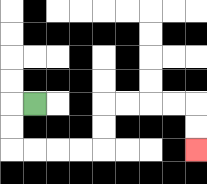{'start': '[1, 4]', 'end': '[8, 6]', 'path_directions': 'L,D,D,R,R,R,R,U,U,R,R,R,R,D,D', 'path_coordinates': '[[1, 4], [0, 4], [0, 5], [0, 6], [1, 6], [2, 6], [3, 6], [4, 6], [4, 5], [4, 4], [5, 4], [6, 4], [7, 4], [8, 4], [8, 5], [8, 6]]'}